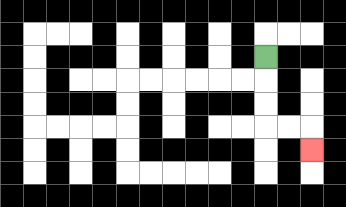{'start': '[11, 2]', 'end': '[13, 6]', 'path_directions': 'D,D,D,R,R,D', 'path_coordinates': '[[11, 2], [11, 3], [11, 4], [11, 5], [12, 5], [13, 5], [13, 6]]'}